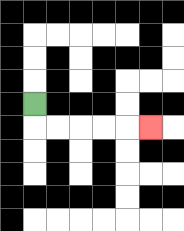{'start': '[1, 4]', 'end': '[6, 5]', 'path_directions': 'D,R,R,R,R,R', 'path_coordinates': '[[1, 4], [1, 5], [2, 5], [3, 5], [4, 5], [5, 5], [6, 5]]'}